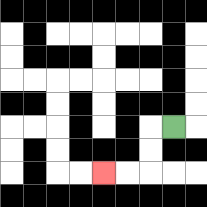{'start': '[7, 5]', 'end': '[4, 7]', 'path_directions': 'L,D,D,L,L', 'path_coordinates': '[[7, 5], [6, 5], [6, 6], [6, 7], [5, 7], [4, 7]]'}